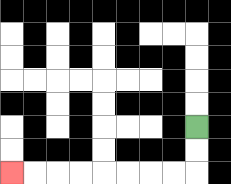{'start': '[8, 5]', 'end': '[0, 7]', 'path_directions': 'D,D,L,L,L,L,L,L,L,L', 'path_coordinates': '[[8, 5], [8, 6], [8, 7], [7, 7], [6, 7], [5, 7], [4, 7], [3, 7], [2, 7], [1, 7], [0, 7]]'}